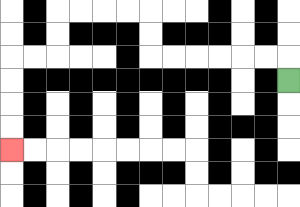{'start': '[12, 3]', 'end': '[0, 6]', 'path_directions': 'U,L,L,L,L,L,L,U,U,L,L,L,L,D,D,L,L,D,D,D,D', 'path_coordinates': '[[12, 3], [12, 2], [11, 2], [10, 2], [9, 2], [8, 2], [7, 2], [6, 2], [6, 1], [6, 0], [5, 0], [4, 0], [3, 0], [2, 0], [2, 1], [2, 2], [1, 2], [0, 2], [0, 3], [0, 4], [0, 5], [0, 6]]'}